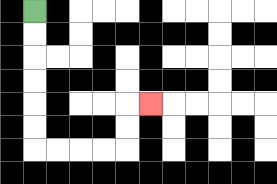{'start': '[1, 0]', 'end': '[6, 4]', 'path_directions': 'D,D,D,D,D,D,R,R,R,R,U,U,R', 'path_coordinates': '[[1, 0], [1, 1], [1, 2], [1, 3], [1, 4], [1, 5], [1, 6], [2, 6], [3, 6], [4, 6], [5, 6], [5, 5], [5, 4], [6, 4]]'}